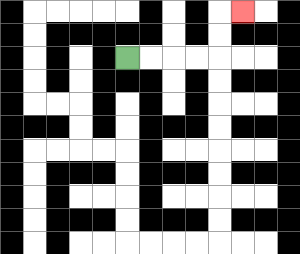{'start': '[5, 2]', 'end': '[10, 0]', 'path_directions': 'R,R,R,R,U,U,R', 'path_coordinates': '[[5, 2], [6, 2], [7, 2], [8, 2], [9, 2], [9, 1], [9, 0], [10, 0]]'}